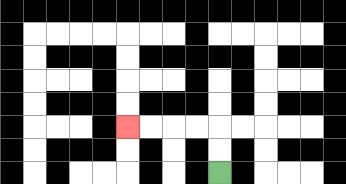{'start': '[9, 7]', 'end': '[5, 5]', 'path_directions': 'U,U,L,L,L,L', 'path_coordinates': '[[9, 7], [9, 6], [9, 5], [8, 5], [7, 5], [6, 5], [5, 5]]'}